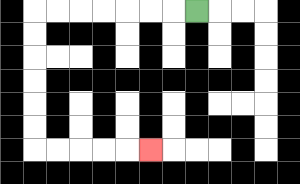{'start': '[8, 0]', 'end': '[6, 6]', 'path_directions': 'L,L,L,L,L,L,L,D,D,D,D,D,D,R,R,R,R,R', 'path_coordinates': '[[8, 0], [7, 0], [6, 0], [5, 0], [4, 0], [3, 0], [2, 0], [1, 0], [1, 1], [1, 2], [1, 3], [1, 4], [1, 5], [1, 6], [2, 6], [3, 6], [4, 6], [5, 6], [6, 6]]'}